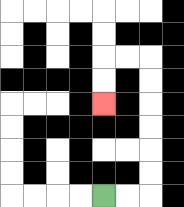{'start': '[4, 8]', 'end': '[4, 4]', 'path_directions': 'R,R,U,U,U,U,U,U,L,L,D,D', 'path_coordinates': '[[4, 8], [5, 8], [6, 8], [6, 7], [6, 6], [6, 5], [6, 4], [6, 3], [6, 2], [5, 2], [4, 2], [4, 3], [4, 4]]'}